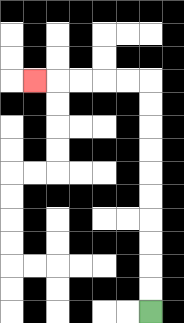{'start': '[6, 13]', 'end': '[1, 3]', 'path_directions': 'U,U,U,U,U,U,U,U,U,U,L,L,L,L,L', 'path_coordinates': '[[6, 13], [6, 12], [6, 11], [6, 10], [6, 9], [6, 8], [6, 7], [6, 6], [6, 5], [6, 4], [6, 3], [5, 3], [4, 3], [3, 3], [2, 3], [1, 3]]'}